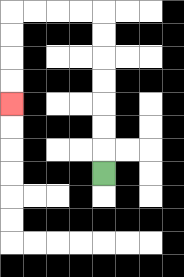{'start': '[4, 7]', 'end': '[0, 4]', 'path_directions': 'U,U,U,U,U,U,U,L,L,L,L,D,D,D,D', 'path_coordinates': '[[4, 7], [4, 6], [4, 5], [4, 4], [4, 3], [4, 2], [4, 1], [4, 0], [3, 0], [2, 0], [1, 0], [0, 0], [0, 1], [0, 2], [0, 3], [0, 4]]'}